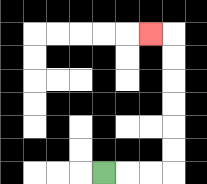{'start': '[4, 7]', 'end': '[6, 1]', 'path_directions': 'R,R,R,U,U,U,U,U,U,L', 'path_coordinates': '[[4, 7], [5, 7], [6, 7], [7, 7], [7, 6], [7, 5], [7, 4], [7, 3], [7, 2], [7, 1], [6, 1]]'}